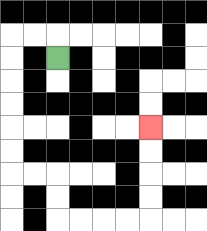{'start': '[2, 2]', 'end': '[6, 5]', 'path_directions': 'U,L,L,D,D,D,D,D,D,R,R,D,D,R,R,R,R,U,U,U,U', 'path_coordinates': '[[2, 2], [2, 1], [1, 1], [0, 1], [0, 2], [0, 3], [0, 4], [0, 5], [0, 6], [0, 7], [1, 7], [2, 7], [2, 8], [2, 9], [3, 9], [4, 9], [5, 9], [6, 9], [6, 8], [6, 7], [6, 6], [6, 5]]'}